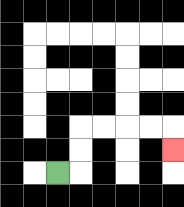{'start': '[2, 7]', 'end': '[7, 6]', 'path_directions': 'R,U,U,R,R,R,R,D', 'path_coordinates': '[[2, 7], [3, 7], [3, 6], [3, 5], [4, 5], [5, 5], [6, 5], [7, 5], [7, 6]]'}